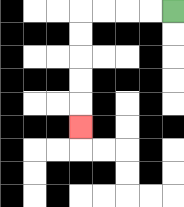{'start': '[7, 0]', 'end': '[3, 5]', 'path_directions': 'L,L,L,L,D,D,D,D,D', 'path_coordinates': '[[7, 0], [6, 0], [5, 0], [4, 0], [3, 0], [3, 1], [3, 2], [3, 3], [3, 4], [3, 5]]'}